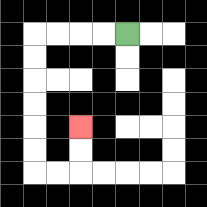{'start': '[5, 1]', 'end': '[3, 5]', 'path_directions': 'L,L,L,L,D,D,D,D,D,D,R,R,U,U', 'path_coordinates': '[[5, 1], [4, 1], [3, 1], [2, 1], [1, 1], [1, 2], [1, 3], [1, 4], [1, 5], [1, 6], [1, 7], [2, 7], [3, 7], [3, 6], [3, 5]]'}